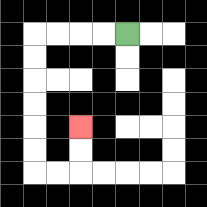{'start': '[5, 1]', 'end': '[3, 5]', 'path_directions': 'L,L,L,L,D,D,D,D,D,D,R,R,U,U', 'path_coordinates': '[[5, 1], [4, 1], [3, 1], [2, 1], [1, 1], [1, 2], [1, 3], [1, 4], [1, 5], [1, 6], [1, 7], [2, 7], [3, 7], [3, 6], [3, 5]]'}